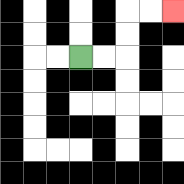{'start': '[3, 2]', 'end': '[7, 0]', 'path_directions': 'R,R,U,U,R,R', 'path_coordinates': '[[3, 2], [4, 2], [5, 2], [5, 1], [5, 0], [6, 0], [7, 0]]'}